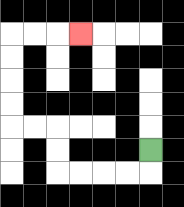{'start': '[6, 6]', 'end': '[3, 1]', 'path_directions': 'D,L,L,L,L,U,U,L,L,U,U,U,U,R,R,R', 'path_coordinates': '[[6, 6], [6, 7], [5, 7], [4, 7], [3, 7], [2, 7], [2, 6], [2, 5], [1, 5], [0, 5], [0, 4], [0, 3], [0, 2], [0, 1], [1, 1], [2, 1], [3, 1]]'}